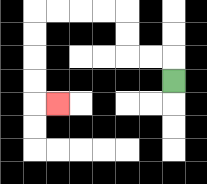{'start': '[7, 3]', 'end': '[2, 4]', 'path_directions': 'U,L,L,U,U,L,L,L,L,D,D,D,D,R', 'path_coordinates': '[[7, 3], [7, 2], [6, 2], [5, 2], [5, 1], [5, 0], [4, 0], [3, 0], [2, 0], [1, 0], [1, 1], [1, 2], [1, 3], [1, 4], [2, 4]]'}